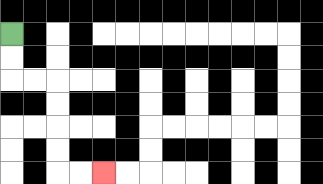{'start': '[0, 1]', 'end': '[4, 7]', 'path_directions': 'D,D,R,R,D,D,D,D,R,R', 'path_coordinates': '[[0, 1], [0, 2], [0, 3], [1, 3], [2, 3], [2, 4], [2, 5], [2, 6], [2, 7], [3, 7], [4, 7]]'}